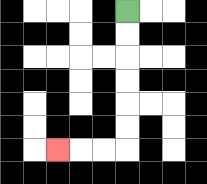{'start': '[5, 0]', 'end': '[2, 6]', 'path_directions': 'D,D,D,D,D,D,L,L,L', 'path_coordinates': '[[5, 0], [5, 1], [5, 2], [5, 3], [5, 4], [5, 5], [5, 6], [4, 6], [3, 6], [2, 6]]'}